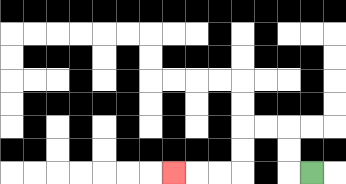{'start': '[13, 7]', 'end': '[7, 7]', 'path_directions': 'L,U,U,L,L,D,D,L,L,L', 'path_coordinates': '[[13, 7], [12, 7], [12, 6], [12, 5], [11, 5], [10, 5], [10, 6], [10, 7], [9, 7], [8, 7], [7, 7]]'}